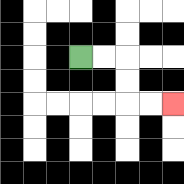{'start': '[3, 2]', 'end': '[7, 4]', 'path_directions': 'R,R,D,D,R,R', 'path_coordinates': '[[3, 2], [4, 2], [5, 2], [5, 3], [5, 4], [6, 4], [7, 4]]'}